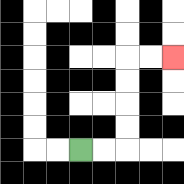{'start': '[3, 6]', 'end': '[7, 2]', 'path_directions': 'R,R,U,U,U,U,R,R', 'path_coordinates': '[[3, 6], [4, 6], [5, 6], [5, 5], [5, 4], [5, 3], [5, 2], [6, 2], [7, 2]]'}